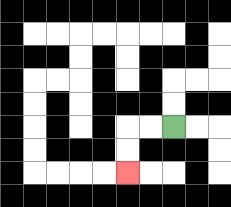{'start': '[7, 5]', 'end': '[5, 7]', 'path_directions': 'L,L,D,D', 'path_coordinates': '[[7, 5], [6, 5], [5, 5], [5, 6], [5, 7]]'}